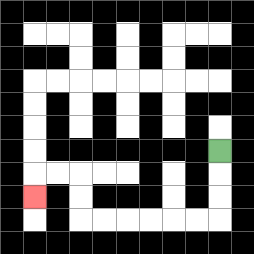{'start': '[9, 6]', 'end': '[1, 8]', 'path_directions': 'D,D,D,L,L,L,L,L,L,U,U,L,L,D', 'path_coordinates': '[[9, 6], [9, 7], [9, 8], [9, 9], [8, 9], [7, 9], [6, 9], [5, 9], [4, 9], [3, 9], [3, 8], [3, 7], [2, 7], [1, 7], [1, 8]]'}